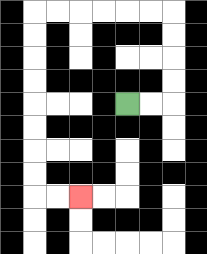{'start': '[5, 4]', 'end': '[3, 8]', 'path_directions': 'R,R,U,U,U,U,L,L,L,L,L,L,D,D,D,D,D,D,D,D,R,R', 'path_coordinates': '[[5, 4], [6, 4], [7, 4], [7, 3], [7, 2], [7, 1], [7, 0], [6, 0], [5, 0], [4, 0], [3, 0], [2, 0], [1, 0], [1, 1], [1, 2], [1, 3], [1, 4], [1, 5], [1, 6], [1, 7], [1, 8], [2, 8], [3, 8]]'}